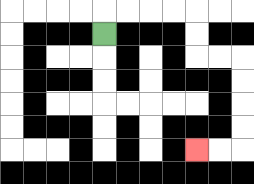{'start': '[4, 1]', 'end': '[8, 6]', 'path_directions': 'U,R,R,R,R,D,D,R,R,D,D,D,D,L,L', 'path_coordinates': '[[4, 1], [4, 0], [5, 0], [6, 0], [7, 0], [8, 0], [8, 1], [8, 2], [9, 2], [10, 2], [10, 3], [10, 4], [10, 5], [10, 6], [9, 6], [8, 6]]'}